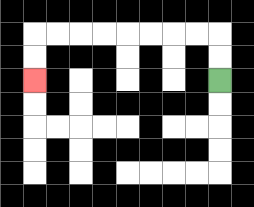{'start': '[9, 3]', 'end': '[1, 3]', 'path_directions': 'U,U,L,L,L,L,L,L,L,L,D,D', 'path_coordinates': '[[9, 3], [9, 2], [9, 1], [8, 1], [7, 1], [6, 1], [5, 1], [4, 1], [3, 1], [2, 1], [1, 1], [1, 2], [1, 3]]'}